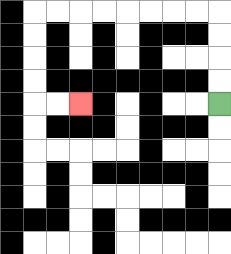{'start': '[9, 4]', 'end': '[3, 4]', 'path_directions': 'U,U,U,U,L,L,L,L,L,L,L,L,D,D,D,D,R,R', 'path_coordinates': '[[9, 4], [9, 3], [9, 2], [9, 1], [9, 0], [8, 0], [7, 0], [6, 0], [5, 0], [4, 0], [3, 0], [2, 0], [1, 0], [1, 1], [1, 2], [1, 3], [1, 4], [2, 4], [3, 4]]'}